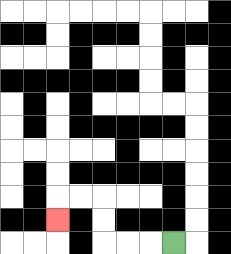{'start': '[7, 10]', 'end': '[2, 9]', 'path_directions': 'L,L,L,U,U,L,L,D', 'path_coordinates': '[[7, 10], [6, 10], [5, 10], [4, 10], [4, 9], [4, 8], [3, 8], [2, 8], [2, 9]]'}